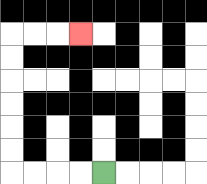{'start': '[4, 7]', 'end': '[3, 1]', 'path_directions': 'L,L,L,L,U,U,U,U,U,U,R,R,R', 'path_coordinates': '[[4, 7], [3, 7], [2, 7], [1, 7], [0, 7], [0, 6], [0, 5], [0, 4], [0, 3], [0, 2], [0, 1], [1, 1], [2, 1], [3, 1]]'}